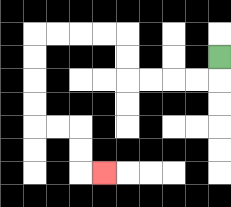{'start': '[9, 2]', 'end': '[4, 7]', 'path_directions': 'D,L,L,L,L,U,U,L,L,L,L,D,D,D,D,R,R,D,D,R', 'path_coordinates': '[[9, 2], [9, 3], [8, 3], [7, 3], [6, 3], [5, 3], [5, 2], [5, 1], [4, 1], [3, 1], [2, 1], [1, 1], [1, 2], [1, 3], [1, 4], [1, 5], [2, 5], [3, 5], [3, 6], [3, 7], [4, 7]]'}